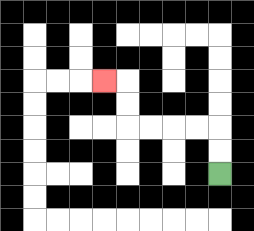{'start': '[9, 7]', 'end': '[4, 3]', 'path_directions': 'U,U,L,L,L,L,U,U,L', 'path_coordinates': '[[9, 7], [9, 6], [9, 5], [8, 5], [7, 5], [6, 5], [5, 5], [5, 4], [5, 3], [4, 3]]'}